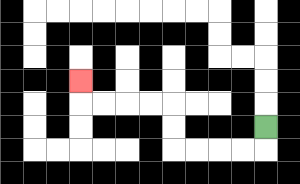{'start': '[11, 5]', 'end': '[3, 3]', 'path_directions': 'D,L,L,L,L,U,U,L,L,L,L,U', 'path_coordinates': '[[11, 5], [11, 6], [10, 6], [9, 6], [8, 6], [7, 6], [7, 5], [7, 4], [6, 4], [5, 4], [4, 4], [3, 4], [3, 3]]'}